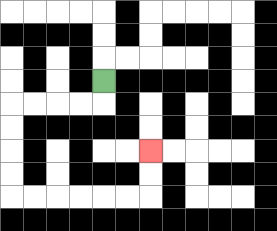{'start': '[4, 3]', 'end': '[6, 6]', 'path_directions': 'D,L,L,L,L,D,D,D,D,R,R,R,R,R,R,U,U', 'path_coordinates': '[[4, 3], [4, 4], [3, 4], [2, 4], [1, 4], [0, 4], [0, 5], [0, 6], [0, 7], [0, 8], [1, 8], [2, 8], [3, 8], [4, 8], [5, 8], [6, 8], [6, 7], [6, 6]]'}